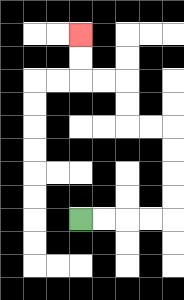{'start': '[3, 9]', 'end': '[3, 1]', 'path_directions': 'R,R,R,R,U,U,U,U,L,L,U,U,L,L,U,U', 'path_coordinates': '[[3, 9], [4, 9], [5, 9], [6, 9], [7, 9], [7, 8], [7, 7], [7, 6], [7, 5], [6, 5], [5, 5], [5, 4], [5, 3], [4, 3], [3, 3], [3, 2], [3, 1]]'}